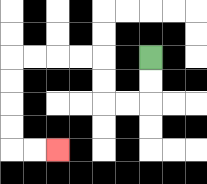{'start': '[6, 2]', 'end': '[2, 6]', 'path_directions': 'D,D,L,L,U,U,L,L,L,L,D,D,D,D,R,R', 'path_coordinates': '[[6, 2], [6, 3], [6, 4], [5, 4], [4, 4], [4, 3], [4, 2], [3, 2], [2, 2], [1, 2], [0, 2], [0, 3], [0, 4], [0, 5], [0, 6], [1, 6], [2, 6]]'}